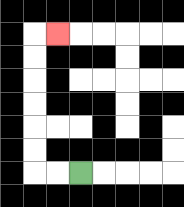{'start': '[3, 7]', 'end': '[2, 1]', 'path_directions': 'L,L,U,U,U,U,U,U,R', 'path_coordinates': '[[3, 7], [2, 7], [1, 7], [1, 6], [1, 5], [1, 4], [1, 3], [1, 2], [1, 1], [2, 1]]'}